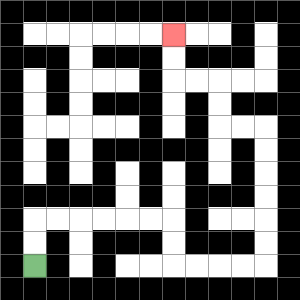{'start': '[1, 11]', 'end': '[7, 1]', 'path_directions': 'U,U,R,R,R,R,R,R,D,D,R,R,R,R,U,U,U,U,U,U,L,L,U,U,L,L,U,U', 'path_coordinates': '[[1, 11], [1, 10], [1, 9], [2, 9], [3, 9], [4, 9], [5, 9], [6, 9], [7, 9], [7, 10], [7, 11], [8, 11], [9, 11], [10, 11], [11, 11], [11, 10], [11, 9], [11, 8], [11, 7], [11, 6], [11, 5], [10, 5], [9, 5], [9, 4], [9, 3], [8, 3], [7, 3], [7, 2], [7, 1]]'}